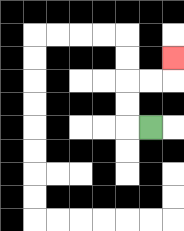{'start': '[6, 5]', 'end': '[7, 2]', 'path_directions': 'L,U,U,R,R,U', 'path_coordinates': '[[6, 5], [5, 5], [5, 4], [5, 3], [6, 3], [7, 3], [7, 2]]'}